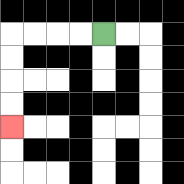{'start': '[4, 1]', 'end': '[0, 5]', 'path_directions': 'L,L,L,L,D,D,D,D', 'path_coordinates': '[[4, 1], [3, 1], [2, 1], [1, 1], [0, 1], [0, 2], [0, 3], [0, 4], [0, 5]]'}